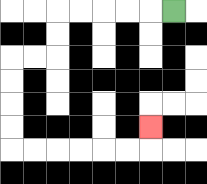{'start': '[7, 0]', 'end': '[6, 5]', 'path_directions': 'L,L,L,L,L,D,D,L,L,D,D,D,D,R,R,R,R,R,R,U', 'path_coordinates': '[[7, 0], [6, 0], [5, 0], [4, 0], [3, 0], [2, 0], [2, 1], [2, 2], [1, 2], [0, 2], [0, 3], [0, 4], [0, 5], [0, 6], [1, 6], [2, 6], [3, 6], [4, 6], [5, 6], [6, 6], [6, 5]]'}